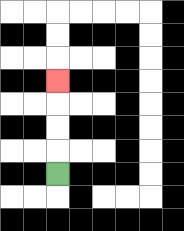{'start': '[2, 7]', 'end': '[2, 3]', 'path_directions': 'U,U,U,U', 'path_coordinates': '[[2, 7], [2, 6], [2, 5], [2, 4], [2, 3]]'}